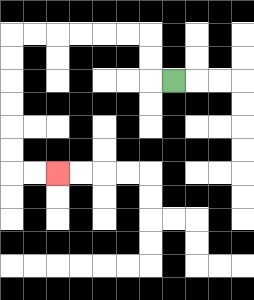{'start': '[7, 3]', 'end': '[2, 7]', 'path_directions': 'L,U,U,L,L,L,L,L,L,D,D,D,D,D,D,R,R', 'path_coordinates': '[[7, 3], [6, 3], [6, 2], [6, 1], [5, 1], [4, 1], [3, 1], [2, 1], [1, 1], [0, 1], [0, 2], [0, 3], [0, 4], [0, 5], [0, 6], [0, 7], [1, 7], [2, 7]]'}